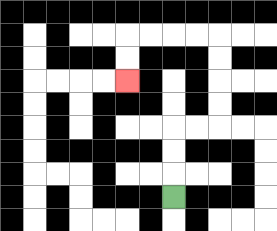{'start': '[7, 8]', 'end': '[5, 3]', 'path_directions': 'U,U,U,R,R,U,U,U,U,L,L,L,L,D,D', 'path_coordinates': '[[7, 8], [7, 7], [7, 6], [7, 5], [8, 5], [9, 5], [9, 4], [9, 3], [9, 2], [9, 1], [8, 1], [7, 1], [6, 1], [5, 1], [5, 2], [5, 3]]'}